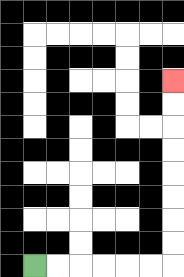{'start': '[1, 11]', 'end': '[7, 3]', 'path_directions': 'R,R,R,R,R,R,U,U,U,U,U,U,U,U', 'path_coordinates': '[[1, 11], [2, 11], [3, 11], [4, 11], [5, 11], [6, 11], [7, 11], [7, 10], [7, 9], [7, 8], [7, 7], [7, 6], [7, 5], [7, 4], [7, 3]]'}